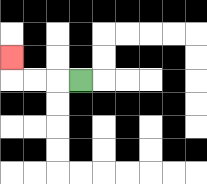{'start': '[3, 3]', 'end': '[0, 2]', 'path_directions': 'L,L,L,U', 'path_coordinates': '[[3, 3], [2, 3], [1, 3], [0, 3], [0, 2]]'}